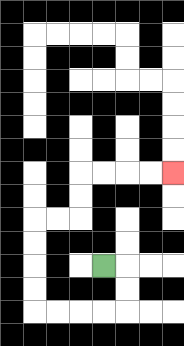{'start': '[4, 11]', 'end': '[7, 7]', 'path_directions': 'R,D,D,L,L,L,L,U,U,U,U,R,R,U,U,R,R,R,R', 'path_coordinates': '[[4, 11], [5, 11], [5, 12], [5, 13], [4, 13], [3, 13], [2, 13], [1, 13], [1, 12], [1, 11], [1, 10], [1, 9], [2, 9], [3, 9], [3, 8], [3, 7], [4, 7], [5, 7], [6, 7], [7, 7]]'}